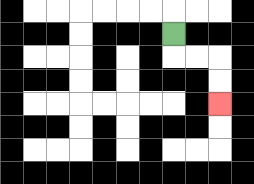{'start': '[7, 1]', 'end': '[9, 4]', 'path_directions': 'D,R,R,D,D', 'path_coordinates': '[[7, 1], [7, 2], [8, 2], [9, 2], [9, 3], [9, 4]]'}